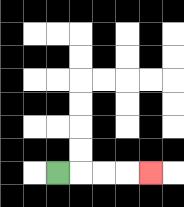{'start': '[2, 7]', 'end': '[6, 7]', 'path_directions': 'R,R,R,R', 'path_coordinates': '[[2, 7], [3, 7], [4, 7], [5, 7], [6, 7]]'}